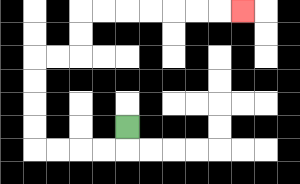{'start': '[5, 5]', 'end': '[10, 0]', 'path_directions': 'D,L,L,L,L,U,U,U,U,R,R,U,U,R,R,R,R,R,R,R', 'path_coordinates': '[[5, 5], [5, 6], [4, 6], [3, 6], [2, 6], [1, 6], [1, 5], [1, 4], [1, 3], [1, 2], [2, 2], [3, 2], [3, 1], [3, 0], [4, 0], [5, 0], [6, 0], [7, 0], [8, 0], [9, 0], [10, 0]]'}